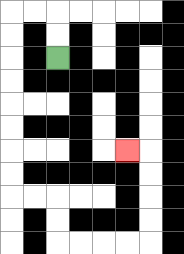{'start': '[2, 2]', 'end': '[5, 6]', 'path_directions': 'U,U,L,L,D,D,D,D,D,D,D,D,R,R,D,D,R,R,R,R,U,U,U,U,L', 'path_coordinates': '[[2, 2], [2, 1], [2, 0], [1, 0], [0, 0], [0, 1], [0, 2], [0, 3], [0, 4], [0, 5], [0, 6], [0, 7], [0, 8], [1, 8], [2, 8], [2, 9], [2, 10], [3, 10], [4, 10], [5, 10], [6, 10], [6, 9], [6, 8], [6, 7], [6, 6], [5, 6]]'}